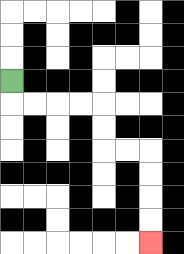{'start': '[0, 3]', 'end': '[6, 10]', 'path_directions': 'D,R,R,R,R,D,D,R,R,D,D,D,D', 'path_coordinates': '[[0, 3], [0, 4], [1, 4], [2, 4], [3, 4], [4, 4], [4, 5], [4, 6], [5, 6], [6, 6], [6, 7], [6, 8], [6, 9], [6, 10]]'}